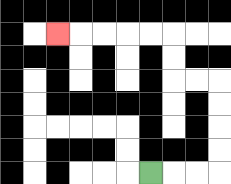{'start': '[6, 7]', 'end': '[2, 1]', 'path_directions': 'R,R,R,U,U,U,U,L,L,U,U,L,L,L,L,L', 'path_coordinates': '[[6, 7], [7, 7], [8, 7], [9, 7], [9, 6], [9, 5], [9, 4], [9, 3], [8, 3], [7, 3], [7, 2], [7, 1], [6, 1], [5, 1], [4, 1], [3, 1], [2, 1]]'}